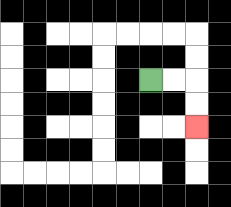{'start': '[6, 3]', 'end': '[8, 5]', 'path_directions': 'R,R,D,D', 'path_coordinates': '[[6, 3], [7, 3], [8, 3], [8, 4], [8, 5]]'}